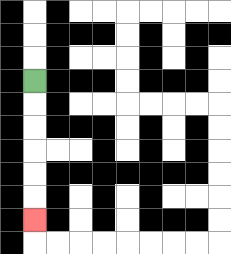{'start': '[1, 3]', 'end': '[1, 9]', 'path_directions': 'D,D,D,D,D,D', 'path_coordinates': '[[1, 3], [1, 4], [1, 5], [1, 6], [1, 7], [1, 8], [1, 9]]'}